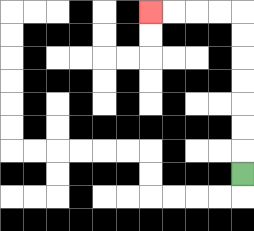{'start': '[10, 7]', 'end': '[6, 0]', 'path_directions': 'U,U,U,U,U,U,U,L,L,L,L', 'path_coordinates': '[[10, 7], [10, 6], [10, 5], [10, 4], [10, 3], [10, 2], [10, 1], [10, 0], [9, 0], [8, 0], [7, 0], [6, 0]]'}